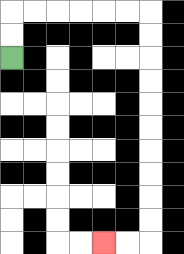{'start': '[0, 2]', 'end': '[4, 10]', 'path_directions': 'U,U,R,R,R,R,R,R,D,D,D,D,D,D,D,D,D,D,L,L', 'path_coordinates': '[[0, 2], [0, 1], [0, 0], [1, 0], [2, 0], [3, 0], [4, 0], [5, 0], [6, 0], [6, 1], [6, 2], [6, 3], [6, 4], [6, 5], [6, 6], [6, 7], [6, 8], [6, 9], [6, 10], [5, 10], [4, 10]]'}